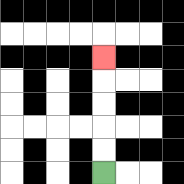{'start': '[4, 7]', 'end': '[4, 2]', 'path_directions': 'U,U,U,U,U', 'path_coordinates': '[[4, 7], [4, 6], [4, 5], [4, 4], [4, 3], [4, 2]]'}